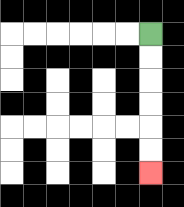{'start': '[6, 1]', 'end': '[6, 7]', 'path_directions': 'D,D,D,D,D,D', 'path_coordinates': '[[6, 1], [6, 2], [6, 3], [6, 4], [6, 5], [6, 6], [6, 7]]'}